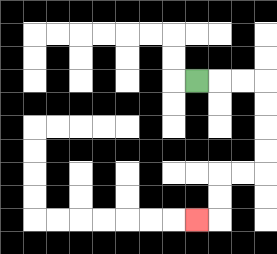{'start': '[8, 3]', 'end': '[8, 9]', 'path_directions': 'R,R,R,D,D,D,D,L,L,D,D,L', 'path_coordinates': '[[8, 3], [9, 3], [10, 3], [11, 3], [11, 4], [11, 5], [11, 6], [11, 7], [10, 7], [9, 7], [9, 8], [9, 9], [8, 9]]'}